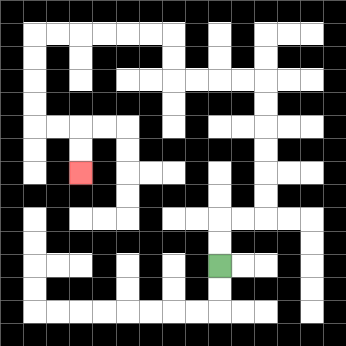{'start': '[9, 11]', 'end': '[3, 7]', 'path_directions': 'U,U,R,R,U,U,U,U,U,U,L,L,L,L,U,U,L,L,L,L,L,L,D,D,D,D,R,R,D,D', 'path_coordinates': '[[9, 11], [9, 10], [9, 9], [10, 9], [11, 9], [11, 8], [11, 7], [11, 6], [11, 5], [11, 4], [11, 3], [10, 3], [9, 3], [8, 3], [7, 3], [7, 2], [7, 1], [6, 1], [5, 1], [4, 1], [3, 1], [2, 1], [1, 1], [1, 2], [1, 3], [1, 4], [1, 5], [2, 5], [3, 5], [3, 6], [3, 7]]'}